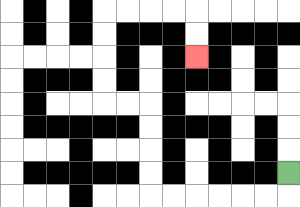{'start': '[12, 7]', 'end': '[8, 2]', 'path_directions': 'D,L,L,L,L,L,L,U,U,U,U,L,L,U,U,U,U,R,R,R,R,D,D', 'path_coordinates': '[[12, 7], [12, 8], [11, 8], [10, 8], [9, 8], [8, 8], [7, 8], [6, 8], [6, 7], [6, 6], [6, 5], [6, 4], [5, 4], [4, 4], [4, 3], [4, 2], [4, 1], [4, 0], [5, 0], [6, 0], [7, 0], [8, 0], [8, 1], [8, 2]]'}